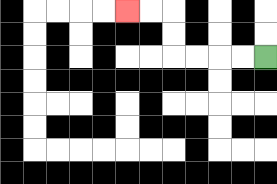{'start': '[11, 2]', 'end': '[5, 0]', 'path_directions': 'L,L,L,L,U,U,L,L', 'path_coordinates': '[[11, 2], [10, 2], [9, 2], [8, 2], [7, 2], [7, 1], [7, 0], [6, 0], [5, 0]]'}